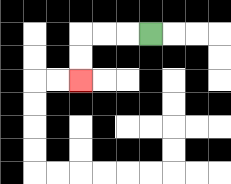{'start': '[6, 1]', 'end': '[3, 3]', 'path_directions': 'L,L,L,D,D', 'path_coordinates': '[[6, 1], [5, 1], [4, 1], [3, 1], [3, 2], [3, 3]]'}